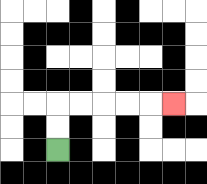{'start': '[2, 6]', 'end': '[7, 4]', 'path_directions': 'U,U,R,R,R,R,R', 'path_coordinates': '[[2, 6], [2, 5], [2, 4], [3, 4], [4, 4], [5, 4], [6, 4], [7, 4]]'}